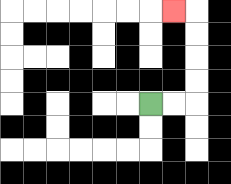{'start': '[6, 4]', 'end': '[7, 0]', 'path_directions': 'R,R,U,U,U,U,L', 'path_coordinates': '[[6, 4], [7, 4], [8, 4], [8, 3], [8, 2], [8, 1], [8, 0], [7, 0]]'}